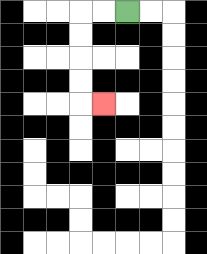{'start': '[5, 0]', 'end': '[4, 4]', 'path_directions': 'L,L,D,D,D,D,R', 'path_coordinates': '[[5, 0], [4, 0], [3, 0], [3, 1], [3, 2], [3, 3], [3, 4], [4, 4]]'}